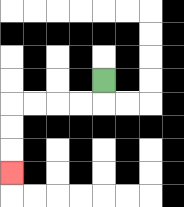{'start': '[4, 3]', 'end': '[0, 7]', 'path_directions': 'D,L,L,L,L,D,D,D', 'path_coordinates': '[[4, 3], [4, 4], [3, 4], [2, 4], [1, 4], [0, 4], [0, 5], [0, 6], [0, 7]]'}